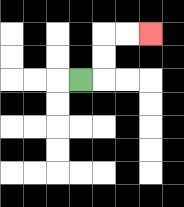{'start': '[3, 3]', 'end': '[6, 1]', 'path_directions': 'R,U,U,R,R', 'path_coordinates': '[[3, 3], [4, 3], [4, 2], [4, 1], [5, 1], [6, 1]]'}